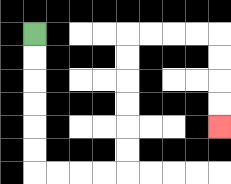{'start': '[1, 1]', 'end': '[9, 5]', 'path_directions': 'D,D,D,D,D,D,R,R,R,R,U,U,U,U,U,U,R,R,R,R,D,D,D,D', 'path_coordinates': '[[1, 1], [1, 2], [1, 3], [1, 4], [1, 5], [1, 6], [1, 7], [2, 7], [3, 7], [4, 7], [5, 7], [5, 6], [5, 5], [5, 4], [5, 3], [5, 2], [5, 1], [6, 1], [7, 1], [8, 1], [9, 1], [9, 2], [9, 3], [9, 4], [9, 5]]'}